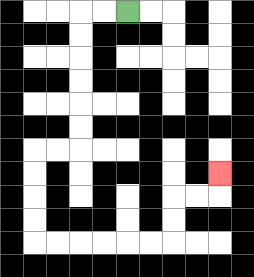{'start': '[5, 0]', 'end': '[9, 7]', 'path_directions': 'L,L,D,D,D,D,D,D,L,L,D,D,D,D,R,R,R,R,R,R,U,U,R,R,U', 'path_coordinates': '[[5, 0], [4, 0], [3, 0], [3, 1], [3, 2], [3, 3], [3, 4], [3, 5], [3, 6], [2, 6], [1, 6], [1, 7], [1, 8], [1, 9], [1, 10], [2, 10], [3, 10], [4, 10], [5, 10], [6, 10], [7, 10], [7, 9], [7, 8], [8, 8], [9, 8], [9, 7]]'}